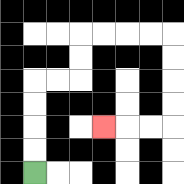{'start': '[1, 7]', 'end': '[4, 5]', 'path_directions': 'U,U,U,U,R,R,U,U,R,R,R,R,D,D,D,D,L,L,L', 'path_coordinates': '[[1, 7], [1, 6], [1, 5], [1, 4], [1, 3], [2, 3], [3, 3], [3, 2], [3, 1], [4, 1], [5, 1], [6, 1], [7, 1], [7, 2], [7, 3], [7, 4], [7, 5], [6, 5], [5, 5], [4, 5]]'}